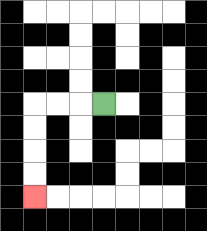{'start': '[4, 4]', 'end': '[1, 8]', 'path_directions': 'L,L,L,D,D,D,D', 'path_coordinates': '[[4, 4], [3, 4], [2, 4], [1, 4], [1, 5], [1, 6], [1, 7], [1, 8]]'}